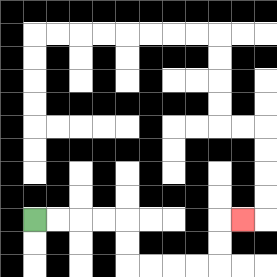{'start': '[1, 9]', 'end': '[10, 9]', 'path_directions': 'R,R,R,R,D,D,R,R,R,R,U,U,R', 'path_coordinates': '[[1, 9], [2, 9], [3, 9], [4, 9], [5, 9], [5, 10], [5, 11], [6, 11], [7, 11], [8, 11], [9, 11], [9, 10], [9, 9], [10, 9]]'}